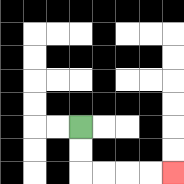{'start': '[3, 5]', 'end': '[7, 7]', 'path_directions': 'D,D,R,R,R,R', 'path_coordinates': '[[3, 5], [3, 6], [3, 7], [4, 7], [5, 7], [6, 7], [7, 7]]'}